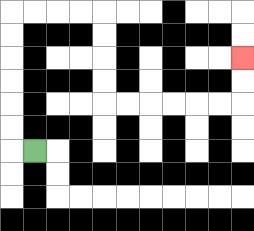{'start': '[1, 6]', 'end': '[10, 2]', 'path_directions': 'L,U,U,U,U,U,U,R,R,R,R,D,D,D,D,R,R,R,R,R,R,U,U', 'path_coordinates': '[[1, 6], [0, 6], [0, 5], [0, 4], [0, 3], [0, 2], [0, 1], [0, 0], [1, 0], [2, 0], [3, 0], [4, 0], [4, 1], [4, 2], [4, 3], [4, 4], [5, 4], [6, 4], [7, 4], [8, 4], [9, 4], [10, 4], [10, 3], [10, 2]]'}